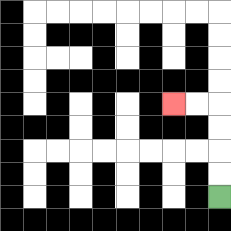{'start': '[9, 8]', 'end': '[7, 4]', 'path_directions': 'U,U,U,U,L,L', 'path_coordinates': '[[9, 8], [9, 7], [9, 6], [9, 5], [9, 4], [8, 4], [7, 4]]'}